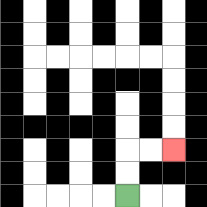{'start': '[5, 8]', 'end': '[7, 6]', 'path_directions': 'U,U,R,R', 'path_coordinates': '[[5, 8], [5, 7], [5, 6], [6, 6], [7, 6]]'}